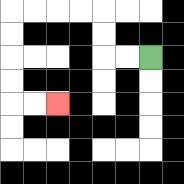{'start': '[6, 2]', 'end': '[2, 4]', 'path_directions': 'L,L,U,U,L,L,L,L,D,D,D,D,R,R', 'path_coordinates': '[[6, 2], [5, 2], [4, 2], [4, 1], [4, 0], [3, 0], [2, 0], [1, 0], [0, 0], [0, 1], [0, 2], [0, 3], [0, 4], [1, 4], [2, 4]]'}